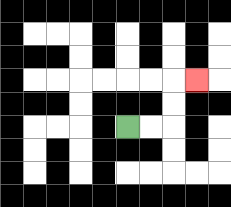{'start': '[5, 5]', 'end': '[8, 3]', 'path_directions': 'R,R,U,U,R', 'path_coordinates': '[[5, 5], [6, 5], [7, 5], [7, 4], [7, 3], [8, 3]]'}